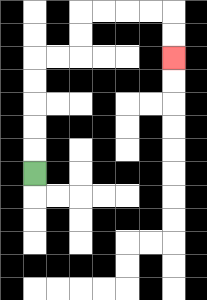{'start': '[1, 7]', 'end': '[7, 2]', 'path_directions': 'U,U,U,U,U,R,R,U,U,R,R,R,R,D,D', 'path_coordinates': '[[1, 7], [1, 6], [1, 5], [1, 4], [1, 3], [1, 2], [2, 2], [3, 2], [3, 1], [3, 0], [4, 0], [5, 0], [6, 0], [7, 0], [7, 1], [7, 2]]'}